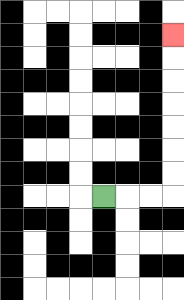{'start': '[4, 8]', 'end': '[7, 1]', 'path_directions': 'R,R,R,U,U,U,U,U,U,U', 'path_coordinates': '[[4, 8], [5, 8], [6, 8], [7, 8], [7, 7], [7, 6], [7, 5], [7, 4], [7, 3], [7, 2], [7, 1]]'}